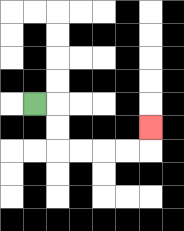{'start': '[1, 4]', 'end': '[6, 5]', 'path_directions': 'R,D,D,R,R,R,R,U', 'path_coordinates': '[[1, 4], [2, 4], [2, 5], [2, 6], [3, 6], [4, 6], [5, 6], [6, 6], [6, 5]]'}